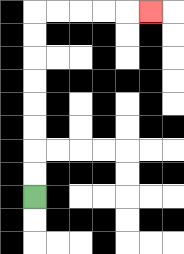{'start': '[1, 8]', 'end': '[6, 0]', 'path_directions': 'U,U,U,U,U,U,U,U,R,R,R,R,R', 'path_coordinates': '[[1, 8], [1, 7], [1, 6], [1, 5], [1, 4], [1, 3], [1, 2], [1, 1], [1, 0], [2, 0], [3, 0], [4, 0], [5, 0], [6, 0]]'}